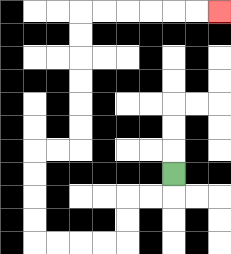{'start': '[7, 7]', 'end': '[9, 0]', 'path_directions': 'D,L,L,D,D,L,L,L,L,U,U,U,U,R,R,U,U,U,U,U,U,R,R,R,R,R,R', 'path_coordinates': '[[7, 7], [7, 8], [6, 8], [5, 8], [5, 9], [5, 10], [4, 10], [3, 10], [2, 10], [1, 10], [1, 9], [1, 8], [1, 7], [1, 6], [2, 6], [3, 6], [3, 5], [3, 4], [3, 3], [3, 2], [3, 1], [3, 0], [4, 0], [5, 0], [6, 0], [7, 0], [8, 0], [9, 0]]'}